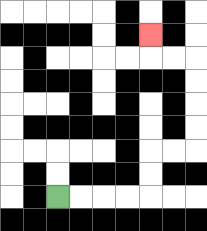{'start': '[2, 8]', 'end': '[6, 1]', 'path_directions': 'R,R,R,R,U,U,R,R,U,U,U,U,L,L,U', 'path_coordinates': '[[2, 8], [3, 8], [4, 8], [5, 8], [6, 8], [6, 7], [6, 6], [7, 6], [8, 6], [8, 5], [8, 4], [8, 3], [8, 2], [7, 2], [6, 2], [6, 1]]'}